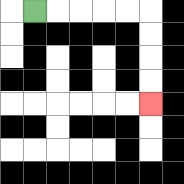{'start': '[1, 0]', 'end': '[6, 4]', 'path_directions': 'R,R,R,R,R,D,D,D,D', 'path_coordinates': '[[1, 0], [2, 0], [3, 0], [4, 0], [5, 0], [6, 0], [6, 1], [6, 2], [6, 3], [6, 4]]'}